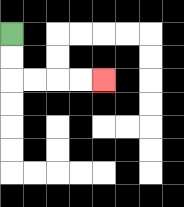{'start': '[0, 1]', 'end': '[4, 3]', 'path_directions': 'D,D,R,R,R,R', 'path_coordinates': '[[0, 1], [0, 2], [0, 3], [1, 3], [2, 3], [3, 3], [4, 3]]'}